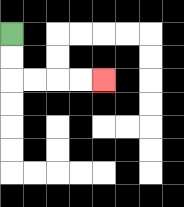{'start': '[0, 1]', 'end': '[4, 3]', 'path_directions': 'D,D,R,R,R,R', 'path_coordinates': '[[0, 1], [0, 2], [0, 3], [1, 3], [2, 3], [3, 3], [4, 3]]'}